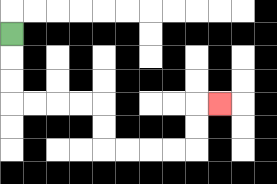{'start': '[0, 1]', 'end': '[9, 4]', 'path_directions': 'D,D,D,R,R,R,R,D,D,R,R,R,R,U,U,R', 'path_coordinates': '[[0, 1], [0, 2], [0, 3], [0, 4], [1, 4], [2, 4], [3, 4], [4, 4], [4, 5], [4, 6], [5, 6], [6, 6], [7, 6], [8, 6], [8, 5], [8, 4], [9, 4]]'}